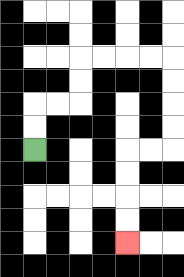{'start': '[1, 6]', 'end': '[5, 10]', 'path_directions': 'U,U,R,R,U,U,R,R,R,R,D,D,D,D,L,L,D,D,D,D', 'path_coordinates': '[[1, 6], [1, 5], [1, 4], [2, 4], [3, 4], [3, 3], [3, 2], [4, 2], [5, 2], [6, 2], [7, 2], [7, 3], [7, 4], [7, 5], [7, 6], [6, 6], [5, 6], [5, 7], [5, 8], [5, 9], [5, 10]]'}